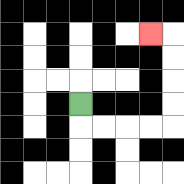{'start': '[3, 4]', 'end': '[6, 1]', 'path_directions': 'D,R,R,R,R,U,U,U,U,L', 'path_coordinates': '[[3, 4], [3, 5], [4, 5], [5, 5], [6, 5], [7, 5], [7, 4], [7, 3], [7, 2], [7, 1], [6, 1]]'}